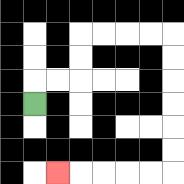{'start': '[1, 4]', 'end': '[2, 7]', 'path_directions': 'U,R,R,U,U,R,R,R,R,D,D,D,D,D,D,L,L,L,L,L', 'path_coordinates': '[[1, 4], [1, 3], [2, 3], [3, 3], [3, 2], [3, 1], [4, 1], [5, 1], [6, 1], [7, 1], [7, 2], [7, 3], [7, 4], [7, 5], [7, 6], [7, 7], [6, 7], [5, 7], [4, 7], [3, 7], [2, 7]]'}